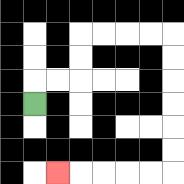{'start': '[1, 4]', 'end': '[2, 7]', 'path_directions': 'U,R,R,U,U,R,R,R,R,D,D,D,D,D,D,L,L,L,L,L', 'path_coordinates': '[[1, 4], [1, 3], [2, 3], [3, 3], [3, 2], [3, 1], [4, 1], [5, 1], [6, 1], [7, 1], [7, 2], [7, 3], [7, 4], [7, 5], [7, 6], [7, 7], [6, 7], [5, 7], [4, 7], [3, 7], [2, 7]]'}